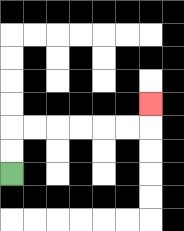{'start': '[0, 7]', 'end': '[6, 4]', 'path_directions': 'U,U,R,R,R,R,R,R,U', 'path_coordinates': '[[0, 7], [0, 6], [0, 5], [1, 5], [2, 5], [3, 5], [4, 5], [5, 5], [6, 5], [6, 4]]'}